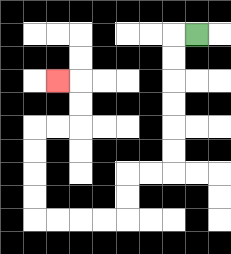{'start': '[8, 1]', 'end': '[2, 3]', 'path_directions': 'L,D,D,D,D,D,D,L,L,D,D,L,L,L,L,U,U,U,U,R,R,U,U,L', 'path_coordinates': '[[8, 1], [7, 1], [7, 2], [7, 3], [7, 4], [7, 5], [7, 6], [7, 7], [6, 7], [5, 7], [5, 8], [5, 9], [4, 9], [3, 9], [2, 9], [1, 9], [1, 8], [1, 7], [1, 6], [1, 5], [2, 5], [3, 5], [3, 4], [3, 3], [2, 3]]'}